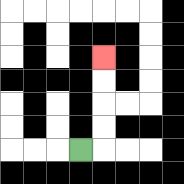{'start': '[3, 6]', 'end': '[4, 2]', 'path_directions': 'R,U,U,U,U', 'path_coordinates': '[[3, 6], [4, 6], [4, 5], [4, 4], [4, 3], [4, 2]]'}